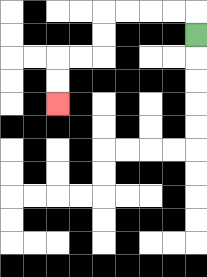{'start': '[8, 1]', 'end': '[2, 4]', 'path_directions': 'U,L,L,L,L,D,D,L,L,D,D', 'path_coordinates': '[[8, 1], [8, 0], [7, 0], [6, 0], [5, 0], [4, 0], [4, 1], [4, 2], [3, 2], [2, 2], [2, 3], [2, 4]]'}